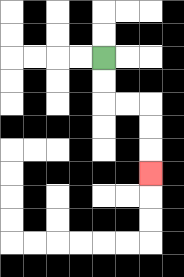{'start': '[4, 2]', 'end': '[6, 7]', 'path_directions': 'D,D,R,R,D,D,D', 'path_coordinates': '[[4, 2], [4, 3], [4, 4], [5, 4], [6, 4], [6, 5], [6, 6], [6, 7]]'}